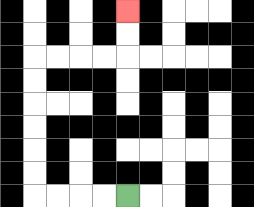{'start': '[5, 8]', 'end': '[5, 0]', 'path_directions': 'L,L,L,L,U,U,U,U,U,U,R,R,R,R,U,U', 'path_coordinates': '[[5, 8], [4, 8], [3, 8], [2, 8], [1, 8], [1, 7], [1, 6], [1, 5], [1, 4], [1, 3], [1, 2], [2, 2], [3, 2], [4, 2], [5, 2], [5, 1], [5, 0]]'}